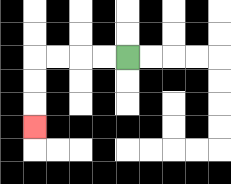{'start': '[5, 2]', 'end': '[1, 5]', 'path_directions': 'L,L,L,L,D,D,D', 'path_coordinates': '[[5, 2], [4, 2], [3, 2], [2, 2], [1, 2], [1, 3], [1, 4], [1, 5]]'}